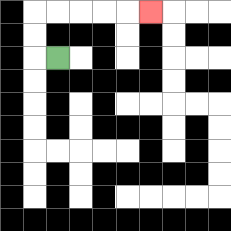{'start': '[2, 2]', 'end': '[6, 0]', 'path_directions': 'L,U,U,R,R,R,R,R', 'path_coordinates': '[[2, 2], [1, 2], [1, 1], [1, 0], [2, 0], [3, 0], [4, 0], [5, 0], [6, 0]]'}